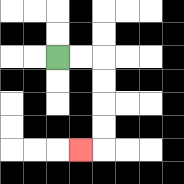{'start': '[2, 2]', 'end': '[3, 6]', 'path_directions': 'R,R,D,D,D,D,L', 'path_coordinates': '[[2, 2], [3, 2], [4, 2], [4, 3], [4, 4], [4, 5], [4, 6], [3, 6]]'}